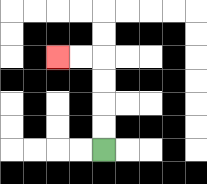{'start': '[4, 6]', 'end': '[2, 2]', 'path_directions': 'U,U,U,U,L,L', 'path_coordinates': '[[4, 6], [4, 5], [4, 4], [4, 3], [4, 2], [3, 2], [2, 2]]'}